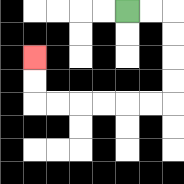{'start': '[5, 0]', 'end': '[1, 2]', 'path_directions': 'R,R,D,D,D,D,L,L,L,L,L,L,U,U', 'path_coordinates': '[[5, 0], [6, 0], [7, 0], [7, 1], [7, 2], [7, 3], [7, 4], [6, 4], [5, 4], [4, 4], [3, 4], [2, 4], [1, 4], [1, 3], [1, 2]]'}